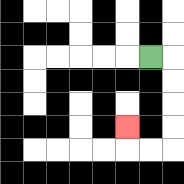{'start': '[6, 2]', 'end': '[5, 5]', 'path_directions': 'R,D,D,D,D,L,L,U', 'path_coordinates': '[[6, 2], [7, 2], [7, 3], [7, 4], [7, 5], [7, 6], [6, 6], [5, 6], [5, 5]]'}